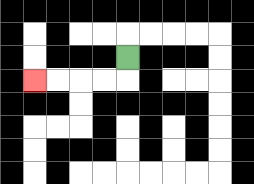{'start': '[5, 2]', 'end': '[1, 3]', 'path_directions': 'D,L,L,L,L', 'path_coordinates': '[[5, 2], [5, 3], [4, 3], [3, 3], [2, 3], [1, 3]]'}